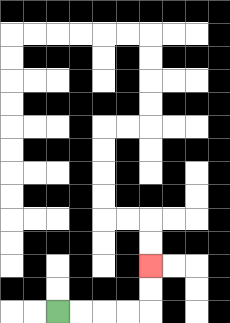{'start': '[2, 13]', 'end': '[6, 11]', 'path_directions': 'R,R,R,R,U,U', 'path_coordinates': '[[2, 13], [3, 13], [4, 13], [5, 13], [6, 13], [6, 12], [6, 11]]'}